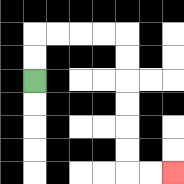{'start': '[1, 3]', 'end': '[7, 7]', 'path_directions': 'U,U,R,R,R,R,D,D,D,D,D,D,R,R', 'path_coordinates': '[[1, 3], [1, 2], [1, 1], [2, 1], [3, 1], [4, 1], [5, 1], [5, 2], [5, 3], [5, 4], [5, 5], [5, 6], [5, 7], [6, 7], [7, 7]]'}